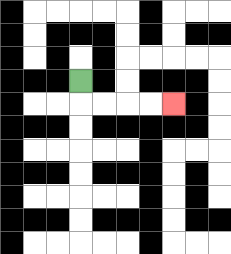{'start': '[3, 3]', 'end': '[7, 4]', 'path_directions': 'D,R,R,R,R', 'path_coordinates': '[[3, 3], [3, 4], [4, 4], [5, 4], [6, 4], [7, 4]]'}